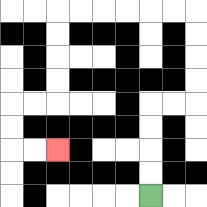{'start': '[6, 8]', 'end': '[2, 6]', 'path_directions': 'U,U,U,U,R,R,U,U,U,U,L,L,L,L,L,L,D,D,D,D,L,L,D,D,R,R', 'path_coordinates': '[[6, 8], [6, 7], [6, 6], [6, 5], [6, 4], [7, 4], [8, 4], [8, 3], [8, 2], [8, 1], [8, 0], [7, 0], [6, 0], [5, 0], [4, 0], [3, 0], [2, 0], [2, 1], [2, 2], [2, 3], [2, 4], [1, 4], [0, 4], [0, 5], [0, 6], [1, 6], [2, 6]]'}